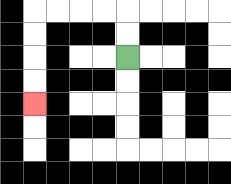{'start': '[5, 2]', 'end': '[1, 4]', 'path_directions': 'U,U,L,L,L,L,D,D,D,D', 'path_coordinates': '[[5, 2], [5, 1], [5, 0], [4, 0], [3, 0], [2, 0], [1, 0], [1, 1], [1, 2], [1, 3], [1, 4]]'}